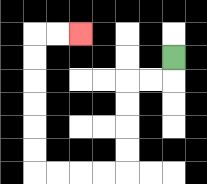{'start': '[7, 2]', 'end': '[3, 1]', 'path_directions': 'D,L,L,D,D,D,D,L,L,L,L,U,U,U,U,U,U,R,R', 'path_coordinates': '[[7, 2], [7, 3], [6, 3], [5, 3], [5, 4], [5, 5], [5, 6], [5, 7], [4, 7], [3, 7], [2, 7], [1, 7], [1, 6], [1, 5], [1, 4], [1, 3], [1, 2], [1, 1], [2, 1], [3, 1]]'}